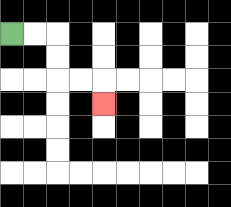{'start': '[0, 1]', 'end': '[4, 4]', 'path_directions': 'R,R,D,D,R,R,D', 'path_coordinates': '[[0, 1], [1, 1], [2, 1], [2, 2], [2, 3], [3, 3], [4, 3], [4, 4]]'}